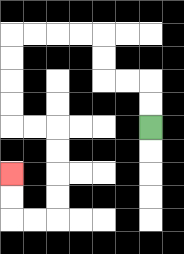{'start': '[6, 5]', 'end': '[0, 7]', 'path_directions': 'U,U,L,L,U,U,L,L,L,L,D,D,D,D,R,R,D,D,D,D,L,L,U,U', 'path_coordinates': '[[6, 5], [6, 4], [6, 3], [5, 3], [4, 3], [4, 2], [4, 1], [3, 1], [2, 1], [1, 1], [0, 1], [0, 2], [0, 3], [0, 4], [0, 5], [1, 5], [2, 5], [2, 6], [2, 7], [2, 8], [2, 9], [1, 9], [0, 9], [0, 8], [0, 7]]'}